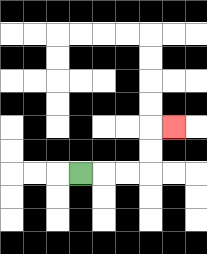{'start': '[3, 7]', 'end': '[7, 5]', 'path_directions': 'R,R,R,U,U,R', 'path_coordinates': '[[3, 7], [4, 7], [5, 7], [6, 7], [6, 6], [6, 5], [7, 5]]'}